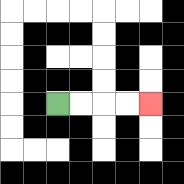{'start': '[2, 4]', 'end': '[6, 4]', 'path_directions': 'R,R,R,R', 'path_coordinates': '[[2, 4], [3, 4], [4, 4], [5, 4], [6, 4]]'}